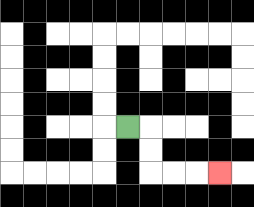{'start': '[5, 5]', 'end': '[9, 7]', 'path_directions': 'R,D,D,R,R,R', 'path_coordinates': '[[5, 5], [6, 5], [6, 6], [6, 7], [7, 7], [8, 7], [9, 7]]'}